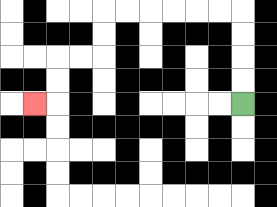{'start': '[10, 4]', 'end': '[1, 4]', 'path_directions': 'U,U,U,U,L,L,L,L,L,L,D,D,L,L,D,D,L', 'path_coordinates': '[[10, 4], [10, 3], [10, 2], [10, 1], [10, 0], [9, 0], [8, 0], [7, 0], [6, 0], [5, 0], [4, 0], [4, 1], [4, 2], [3, 2], [2, 2], [2, 3], [2, 4], [1, 4]]'}